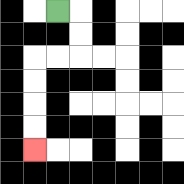{'start': '[2, 0]', 'end': '[1, 6]', 'path_directions': 'R,D,D,L,L,D,D,D,D', 'path_coordinates': '[[2, 0], [3, 0], [3, 1], [3, 2], [2, 2], [1, 2], [1, 3], [1, 4], [1, 5], [1, 6]]'}